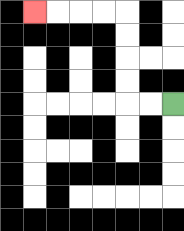{'start': '[7, 4]', 'end': '[1, 0]', 'path_directions': 'L,L,U,U,U,U,L,L,L,L', 'path_coordinates': '[[7, 4], [6, 4], [5, 4], [5, 3], [5, 2], [5, 1], [5, 0], [4, 0], [3, 0], [2, 0], [1, 0]]'}